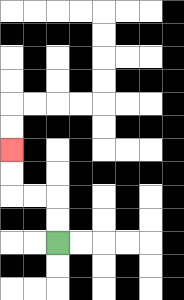{'start': '[2, 10]', 'end': '[0, 6]', 'path_directions': 'U,U,L,L,U,U', 'path_coordinates': '[[2, 10], [2, 9], [2, 8], [1, 8], [0, 8], [0, 7], [0, 6]]'}